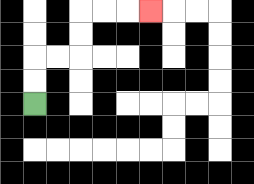{'start': '[1, 4]', 'end': '[6, 0]', 'path_directions': 'U,U,R,R,U,U,R,R,R', 'path_coordinates': '[[1, 4], [1, 3], [1, 2], [2, 2], [3, 2], [3, 1], [3, 0], [4, 0], [5, 0], [6, 0]]'}